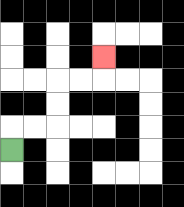{'start': '[0, 6]', 'end': '[4, 2]', 'path_directions': 'U,R,R,U,U,R,R,U', 'path_coordinates': '[[0, 6], [0, 5], [1, 5], [2, 5], [2, 4], [2, 3], [3, 3], [4, 3], [4, 2]]'}